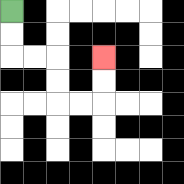{'start': '[0, 0]', 'end': '[4, 2]', 'path_directions': 'D,D,R,R,D,D,R,R,U,U', 'path_coordinates': '[[0, 0], [0, 1], [0, 2], [1, 2], [2, 2], [2, 3], [2, 4], [3, 4], [4, 4], [4, 3], [4, 2]]'}